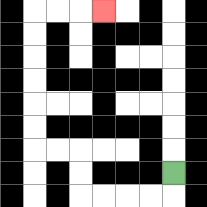{'start': '[7, 7]', 'end': '[4, 0]', 'path_directions': 'D,L,L,L,L,U,U,L,L,U,U,U,U,U,U,R,R,R', 'path_coordinates': '[[7, 7], [7, 8], [6, 8], [5, 8], [4, 8], [3, 8], [3, 7], [3, 6], [2, 6], [1, 6], [1, 5], [1, 4], [1, 3], [1, 2], [1, 1], [1, 0], [2, 0], [3, 0], [4, 0]]'}